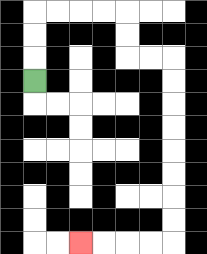{'start': '[1, 3]', 'end': '[3, 10]', 'path_directions': 'U,U,U,R,R,R,R,D,D,R,R,D,D,D,D,D,D,D,D,L,L,L,L', 'path_coordinates': '[[1, 3], [1, 2], [1, 1], [1, 0], [2, 0], [3, 0], [4, 0], [5, 0], [5, 1], [5, 2], [6, 2], [7, 2], [7, 3], [7, 4], [7, 5], [7, 6], [7, 7], [7, 8], [7, 9], [7, 10], [6, 10], [5, 10], [4, 10], [3, 10]]'}